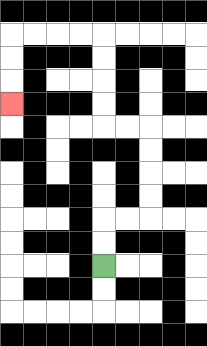{'start': '[4, 11]', 'end': '[0, 4]', 'path_directions': 'U,U,R,R,U,U,U,U,L,L,U,U,U,U,L,L,L,L,D,D,D', 'path_coordinates': '[[4, 11], [4, 10], [4, 9], [5, 9], [6, 9], [6, 8], [6, 7], [6, 6], [6, 5], [5, 5], [4, 5], [4, 4], [4, 3], [4, 2], [4, 1], [3, 1], [2, 1], [1, 1], [0, 1], [0, 2], [0, 3], [0, 4]]'}